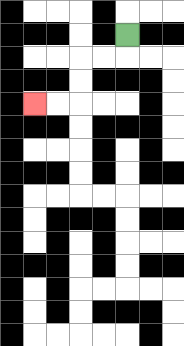{'start': '[5, 1]', 'end': '[1, 4]', 'path_directions': 'D,L,L,D,D,L,L', 'path_coordinates': '[[5, 1], [5, 2], [4, 2], [3, 2], [3, 3], [3, 4], [2, 4], [1, 4]]'}